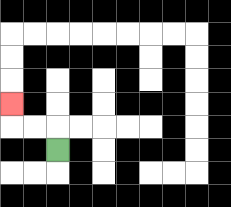{'start': '[2, 6]', 'end': '[0, 4]', 'path_directions': 'U,L,L,U', 'path_coordinates': '[[2, 6], [2, 5], [1, 5], [0, 5], [0, 4]]'}